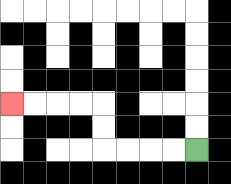{'start': '[8, 6]', 'end': '[0, 4]', 'path_directions': 'L,L,L,L,U,U,L,L,L,L', 'path_coordinates': '[[8, 6], [7, 6], [6, 6], [5, 6], [4, 6], [4, 5], [4, 4], [3, 4], [2, 4], [1, 4], [0, 4]]'}